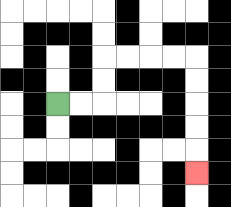{'start': '[2, 4]', 'end': '[8, 7]', 'path_directions': 'R,R,U,U,R,R,R,R,D,D,D,D,D', 'path_coordinates': '[[2, 4], [3, 4], [4, 4], [4, 3], [4, 2], [5, 2], [6, 2], [7, 2], [8, 2], [8, 3], [8, 4], [8, 5], [8, 6], [8, 7]]'}